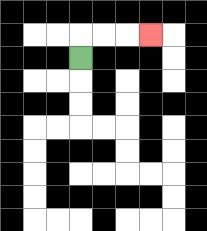{'start': '[3, 2]', 'end': '[6, 1]', 'path_directions': 'U,R,R,R', 'path_coordinates': '[[3, 2], [3, 1], [4, 1], [5, 1], [6, 1]]'}